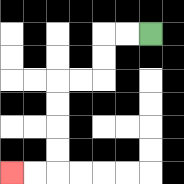{'start': '[6, 1]', 'end': '[0, 7]', 'path_directions': 'L,L,D,D,L,L,D,D,D,D,L,L', 'path_coordinates': '[[6, 1], [5, 1], [4, 1], [4, 2], [4, 3], [3, 3], [2, 3], [2, 4], [2, 5], [2, 6], [2, 7], [1, 7], [0, 7]]'}